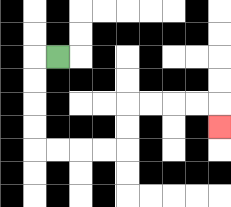{'start': '[2, 2]', 'end': '[9, 5]', 'path_directions': 'L,D,D,D,D,R,R,R,R,U,U,R,R,R,R,D', 'path_coordinates': '[[2, 2], [1, 2], [1, 3], [1, 4], [1, 5], [1, 6], [2, 6], [3, 6], [4, 6], [5, 6], [5, 5], [5, 4], [6, 4], [7, 4], [8, 4], [9, 4], [9, 5]]'}